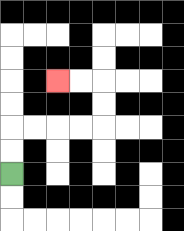{'start': '[0, 7]', 'end': '[2, 3]', 'path_directions': 'U,U,R,R,R,R,U,U,L,L', 'path_coordinates': '[[0, 7], [0, 6], [0, 5], [1, 5], [2, 5], [3, 5], [4, 5], [4, 4], [4, 3], [3, 3], [2, 3]]'}